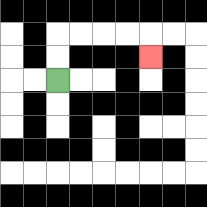{'start': '[2, 3]', 'end': '[6, 2]', 'path_directions': 'U,U,R,R,R,R,D', 'path_coordinates': '[[2, 3], [2, 2], [2, 1], [3, 1], [4, 1], [5, 1], [6, 1], [6, 2]]'}